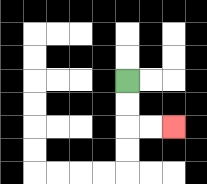{'start': '[5, 3]', 'end': '[7, 5]', 'path_directions': 'D,D,R,R', 'path_coordinates': '[[5, 3], [5, 4], [5, 5], [6, 5], [7, 5]]'}